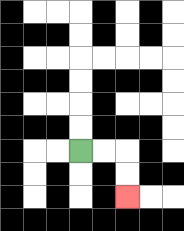{'start': '[3, 6]', 'end': '[5, 8]', 'path_directions': 'R,R,D,D', 'path_coordinates': '[[3, 6], [4, 6], [5, 6], [5, 7], [5, 8]]'}